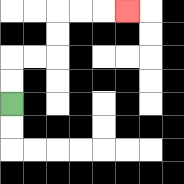{'start': '[0, 4]', 'end': '[5, 0]', 'path_directions': 'U,U,R,R,U,U,R,R,R', 'path_coordinates': '[[0, 4], [0, 3], [0, 2], [1, 2], [2, 2], [2, 1], [2, 0], [3, 0], [4, 0], [5, 0]]'}